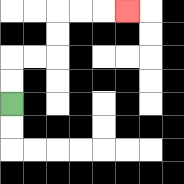{'start': '[0, 4]', 'end': '[5, 0]', 'path_directions': 'U,U,R,R,U,U,R,R,R', 'path_coordinates': '[[0, 4], [0, 3], [0, 2], [1, 2], [2, 2], [2, 1], [2, 0], [3, 0], [4, 0], [5, 0]]'}